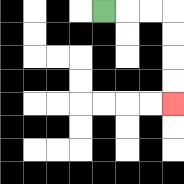{'start': '[4, 0]', 'end': '[7, 4]', 'path_directions': 'R,R,R,D,D,D,D', 'path_coordinates': '[[4, 0], [5, 0], [6, 0], [7, 0], [7, 1], [7, 2], [7, 3], [7, 4]]'}